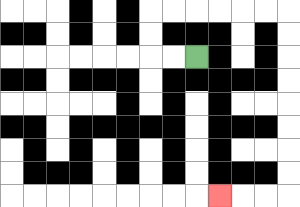{'start': '[8, 2]', 'end': '[9, 8]', 'path_directions': 'L,L,U,U,R,R,R,R,R,R,D,D,D,D,D,D,D,D,L,L,L', 'path_coordinates': '[[8, 2], [7, 2], [6, 2], [6, 1], [6, 0], [7, 0], [8, 0], [9, 0], [10, 0], [11, 0], [12, 0], [12, 1], [12, 2], [12, 3], [12, 4], [12, 5], [12, 6], [12, 7], [12, 8], [11, 8], [10, 8], [9, 8]]'}